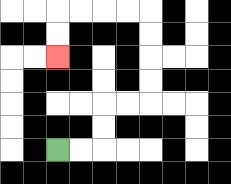{'start': '[2, 6]', 'end': '[2, 2]', 'path_directions': 'R,R,U,U,R,R,U,U,U,U,L,L,L,L,D,D', 'path_coordinates': '[[2, 6], [3, 6], [4, 6], [4, 5], [4, 4], [5, 4], [6, 4], [6, 3], [6, 2], [6, 1], [6, 0], [5, 0], [4, 0], [3, 0], [2, 0], [2, 1], [2, 2]]'}